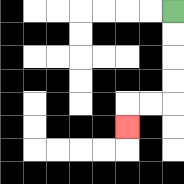{'start': '[7, 0]', 'end': '[5, 5]', 'path_directions': 'D,D,D,D,L,L,D', 'path_coordinates': '[[7, 0], [7, 1], [7, 2], [7, 3], [7, 4], [6, 4], [5, 4], [5, 5]]'}